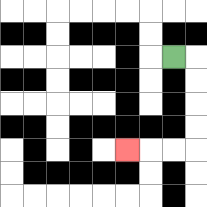{'start': '[7, 2]', 'end': '[5, 6]', 'path_directions': 'R,D,D,D,D,L,L,L', 'path_coordinates': '[[7, 2], [8, 2], [8, 3], [8, 4], [8, 5], [8, 6], [7, 6], [6, 6], [5, 6]]'}